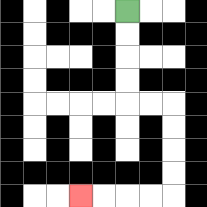{'start': '[5, 0]', 'end': '[3, 8]', 'path_directions': 'D,D,D,D,R,R,D,D,D,D,L,L,L,L', 'path_coordinates': '[[5, 0], [5, 1], [5, 2], [5, 3], [5, 4], [6, 4], [7, 4], [7, 5], [7, 6], [7, 7], [7, 8], [6, 8], [5, 8], [4, 8], [3, 8]]'}